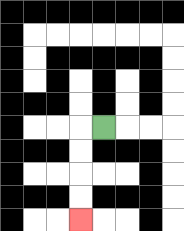{'start': '[4, 5]', 'end': '[3, 9]', 'path_directions': 'L,D,D,D,D', 'path_coordinates': '[[4, 5], [3, 5], [3, 6], [3, 7], [3, 8], [3, 9]]'}